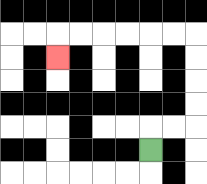{'start': '[6, 6]', 'end': '[2, 2]', 'path_directions': 'U,R,R,U,U,U,U,L,L,L,L,L,L,D', 'path_coordinates': '[[6, 6], [6, 5], [7, 5], [8, 5], [8, 4], [8, 3], [8, 2], [8, 1], [7, 1], [6, 1], [5, 1], [4, 1], [3, 1], [2, 1], [2, 2]]'}